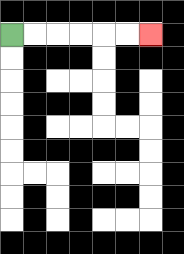{'start': '[0, 1]', 'end': '[6, 1]', 'path_directions': 'R,R,R,R,R,R', 'path_coordinates': '[[0, 1], [1, 1], [2, 1], [3, 1], [4, 1], [5, 1], [6, 1]]'}